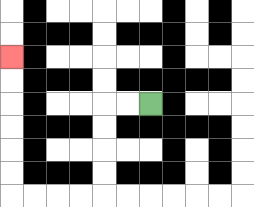{'start': '[6, 4]', 'end': '[0, 2]', 'path_directions': 'L,L,D,D,D,D,L,L,L,L,U,U,U,U,U,U', 'path_coordinates': '[[6, 4], [5, 4], [4, 4], [4, 5], [4, 6], [4, 7], [4, 8], [3, 8], [2, 8], [1, 8], [0, 8], [0, 7], [0, 6], [0, 5], [0, 4], [0, 3], [0, 2]]'}